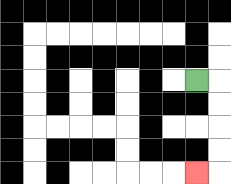{'start': '[8, 3]', 'end': '[8, 7]', 'path_directions': 'R,D,D,D,D,L', 'path_coordinates': '[[8, 3], [9, 3], [9, 4], [9, 5], [9, 6], [9, 7], [8, 7]]'}